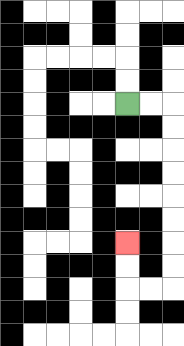{'start': '[5, 4]', 'end': '[5, 10]', 'path_directions': 'R,R,D,D,D,D,D,D,D,D,L,L,U,U', 'path_coordinates': '[[5, 4], [6, 4], [7, 4], [7, 5], [7, 6], [7, 7], [7, 8], [7, 9], [7, 10], [7, 11], [7, 12], [6, 12], [5, 12], [5, 11], [5, 10]]'}